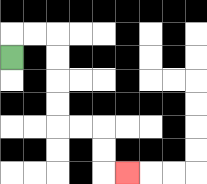{'start': '[0, 2]', 'end': '[5, 7]', 'path_directions': 'U,R,R,D,D,D,D,R,R,D,D,R', 'path_coordinates': '[[0, 2], [0, 1], [1, 1], [2, 1], [2, 2], [2, 3], [2, 4], [2, 5], [3, 5], [4, 5], [4, 6], [4, 7], [5, 7]]'}